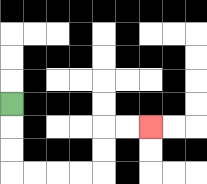{'start': '[0, 4]', 'end': '[6, 5]', 'path_directions': 'D,D,D,R,R,R,R,U,U,R,R', 'path_coordinates': '[[0, 4], [0, 5], [0, 6], [0, 7], [1, 7], [2, 7], [3, 7], [4, 7], [4, 6], [4, 5], [5, 5], [6, 5]]'}